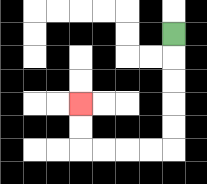{'start': '[7, 1]', 'end': '[3, 4]', 'path_directions': 'D,D,D,D,D,L,L,L,L,U,U', 'path_coordinates': '[[7, 1], [7, 2], [7, 3], [7, 4], [7, 5], [7, 6], [6, 6], [5, 6], [4, 6], [3, 6], [3, 5], [3, 4]]'}